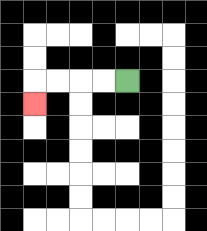{'start': '[5, 3]', 'end': '[1, 4]', 'path_directions': 'L,L,L,L,D', 'path_coordinates': '[[5, 3], [4, 3], [3, 3], [2, 3], [1, 3], [1, 4]]'}